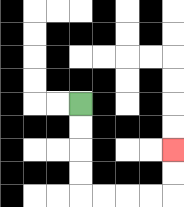{'start': '[3, 4]', 'end': '[7, 6]', 'path_directions': 'D,D,D,D,R,R,R,R,U,U', 'path_coordinates': '[[3, 4], [3, 5], [3, 6], [3, 7], [3, 8], [4, 8], [5, 8], [6, 8], [7, 8], [7, 7], [7, 6]]'}